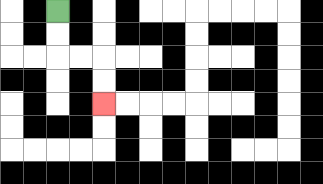{'start': '[2, 0]', 'end': '[4, 4]', 'path_directions': 'D,D,R,R,D,D', 'path_coordinates': '[[2, 0], [2, 1], [2, 2], [3, 2], [4, 2], [4, 3], [4, 4]]'}